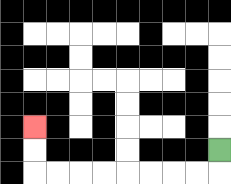{'start': '[9, 6]', 'end': '[1, 5]', 'path_directions': 'D,L,L,L,L,L,L,L,L,U,U', 'path_coordinates': '[[9, 6], [9, 7], [8, 7], [7, 7], [6, 7], [5, 7], [4, 7], [3, 7], [2, 7], [1, 7], [1, 6], [1, 5]]'}